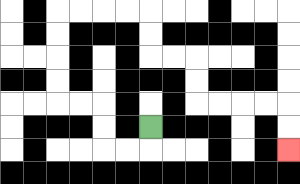{'start': '[6, 5]', 'end': '[12, 6]', 'path_directions': 'D,L,L,U,U,L,L,U,U,U,U,R,R,R,R,D,D,R,R,D,D,R,R,R,R,D,D', 'path_coordinates': '[[6, 5], [6, 6], [5, 6], [4, 6], [4, 5], [4, 4], [3, 4], [2, 4], [2, 3], [2, 2], [2, 1], [2, 0], [3, 0], [4, 0], [5, 0], [6, 0], [6, 1], [6, 2], [7, 2], [8, 2], [8, 3], [8, 4], [9, 4], [10, 4], [11, 4], [12, 4], [12, 5], [12, 6]]'}